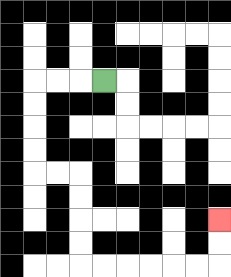{'start': '[4, 3]', 'end': '[9, 9]', 'path_directions': 'L,L,L,D,D,D,D,R,R,D,D,D,D,R,R,R,R,R,R,U,U', 'path_coordinates': '[[4, 3], [3, 3], [2, 3], [1, 3], [1, 4], [1, 5], [1, 6], [1, 7], [2, 7], [3, 7], [3, 8], [3, 9], [3, 10], [3, 11], [4, 11], [5, 11], [6, 11], [7, 11], [8, 11], [9, 11], [9, 10], [9, 9]]'}